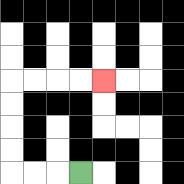{'start': '[3, 7]', 'end': '[4, 3]', 'path_directions': 'L,L,L,U,U,U,U,R,R,R,R', 'path_coordinates': '[[3, 7], [2, 7], [1, 7], [0, 7], [0, 6], [0, 5], [0, 4], [0, 3], [1, 3], [2, 3], [3, 3], [4, 3]]'}